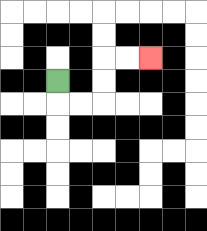{'start': '[2, 3]', 'end': '[6, 2]', 'path_directions': 'D,R,R,U,U,R,R', 'path_coordinates': '[[2, 3], [2, 4], [3, 4], [4, 4], [4, 3], [4, 2], [5, 2], [6, 2]]'}